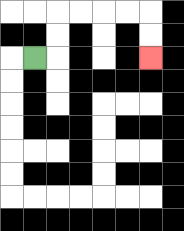{'start': '[1, 2]', 'end': '[6, 2]', 'path_directions': 'R,U,U,R,R,R,R,D,D', 'path_coordinates': '[[1, 2], [2, 2], [2, 1], [2, 0], [3, 0], [4, 0], [5, 0], [6, 0], [6, 1], [6, 2]]'}